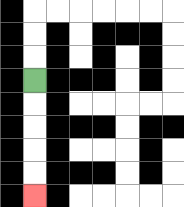{'start': '[1, 3]', 'end': '[1, 8]', 'path_directions': 'D,D,D,D,D', 'path_coordinates': '[[1, 3], [1, 4], [1, 5], [1, 6], [1, 7], [1, 8]]'}